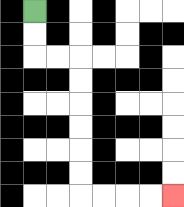{'start': '[1, 0]', 'end': '[7, 8]', 'path_directions': 'D,D,R,R,D,D,D,D,D,D,R,R,R,R', 'path_coordinates': '[[1, 0], [1, 1], [1, 2], [2, 2], [3, 2], [3, 3], [3, 4], [3, 5], [3, 6], [3, 7], [3, 8], [4, 8], [5, 8], [6, 8], [7, 8]]'}